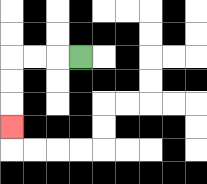{'start': '[3, 2]', 'end': '[0, 5]', 'path_directions': 'L,L,L,D,D,D', 'path_coordinates': '[[3, 2], [2, 2], [1, 2], [0, 2], [0, 3], [0, 4], [0, 5]]'}